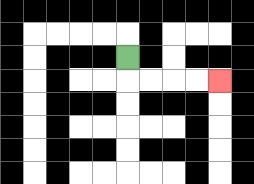{'start': '[5, 2]', 'end': '[9, 3]', 'path_directions': 'D,R,R,R,R', 'path_coordinates': '[[5, 2], [5, 3], [6, 3], [7, 3], [8, 3], [9, 3]]'}